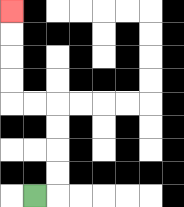{'start': '[1, 8]', 'end': '[0, 0]', 'path_directions': 'R,U,U,U,U,L,L,U,U,U,U', 'path_coordinates': '[[1, 8], [2, 8], [2, 7], [2, 6], [2, 5], [2, 4], [1, 4], [0, 4], [0, 3], [0, 2], [0, 1], [0, 0]]'}